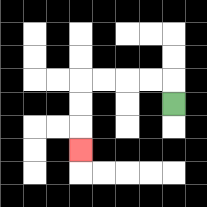{'start': '[7, 4]', 'end': '[3, 6]', 'path_directions': 'U,L,L,L,L,D,D,D', 'path_coordinates': '[[7, 4], [7, 3], [6, 3], [5, 3], [4, 3], [3, 3], [3, 4], [3, 5], [3, 6]]'}